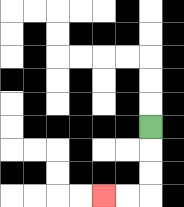{'start': '[6, 5]', 'end': '[4, 8]', 'path_directions': 'D,D,D,L,L', 'path_coordinates': '[[6, 5], [6, 6], [6, 7], [6, 8], [5, 8], [4, 8]]'}